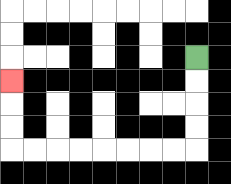{'start': '[8, 2]', 'end': '[0, 3]', 'path_directions': 'D,D,D,D,L,L,L,L,L,L,L,L,U,U,U', 'path_coordinates': '[[8, 2], [8, 3], [8, 4], [8, 5], [8, 6], [7, 6], [6, 6], [5, 6], [4, 6], [3, 6], [2, 6], [1, 6], [0, 6], [0, 5], [0, 4], [0, 3]]'}